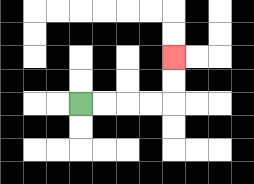{'start': '[3, 4]', 'end': '[7, 2]', 'path_directions': 'R,R,R,R,U,U', 'path_coordinates': '[[3, 4], [4, 4], [5, 4], [6, 4], [7, 4], [7, 3], [7, 2]]'}